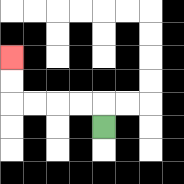{'start': '[4, 5]', 'end': '[0, 2]', 'path_directions': 'U,L,L,L,L,U,U', 'path_coordinates': '[[4, 5], [4, 4], [3, 4], [2, 4], [1, 4], [0, 4], [0, 3], [0, 2]]'}